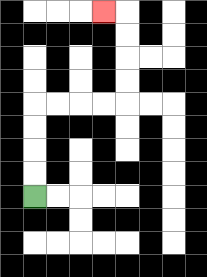{'start': '[1, 8]', 'end': '[4, 0]', 'path_directions': 'U,U,U,U,R,R,R,R,U,U,U,U,L', 'path_coordinates': '[[1, 8], [1, 7], [1, 6], [1, 5], [1, 4], [2, 4], [3, 4], [4, 4], [5, 4], [5, 3], [5, 2], [5, 1], [5, 0], [4, 0]]'}